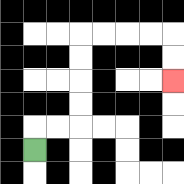{'start': '[1, 6]', 'end': '[7, 3]', 'path_directions': 'U,R,R,U,U,U,U,R,R,R,R,D,D', 'path_coordinates': '[[1, 6], [1, 5], [2, 5], [3, 5], [3, 4], [3, 3], [3, 2], [3, 1], [4, 1], [5, 1], [6, 1], [7, 1], [7, 2], [7, 3]]'}